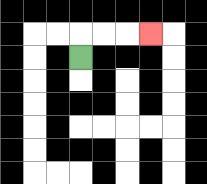{'start': '[3, 2]', 'end': '[6, 1]', 'path_directions': 'U,R,R,R', 'path_coordinates': '[[3, 2], [3, 1], [4, 1], [5, 1], [6, 1]]'}